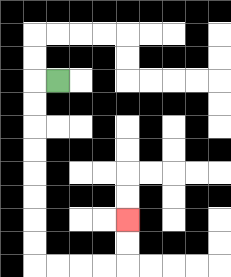{'start': '[2, 3]', 'end': '[5, 9]', 'path_directions': 'L,D,D,D,D,D,D,D,D,R,R,R,R,U,U', 'path_coordinates': '[[2, 3], [1, 3], [1, 4], [1, 5], [1, 6], [1, 7], [1, 8], [1, 9], [1, 10], [1, 11], [2, 11], [3, 11], [4, 11], [5, 11], [5, 10], [5, 9]]'}